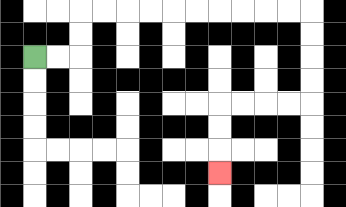{'start': '[1, 2]', 'end': '[9, 7]', 'path_directions': 'R,R,U,U,R,R,R,R,R,R,R,R,R,R,D,D,D,D,L,L,L,L,D,D,D', 'path_coordinates': '[[1, 2], [2, 2], [3, 2], [3, 1], [3, 0], [4, 0], [5, 0], [6, 0], [7, 0], [8, 0], [9, 0], [10, 0], [11, 0], [12, 0], [13, 0], [13, 1], [13, 2], [13, 3], [13, 4], [12, 4], [11, 4], [10, 4], [9, 4], [9, 5], [9, 6], [9, 7]]'}